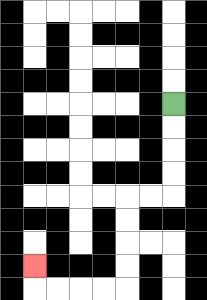{'start': '[7, 4]', 'end': '[1, 11]', 'path_directions': 'D,D,D,D,L,L,D,D,D,D,L,L,L,L,U', 'path_coordinates': '[[7, 4], [7, 5], [7, 6], [7, 7], [7, 8], [6, 8], [5, 8], [5, 9], [5, 10], [5, 11], [5, 12], [4, 12], [3, 12], [2, 12], [1, 12], [1, 11]]'}